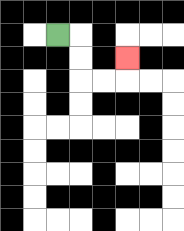{'start': '[2, 1]', 'end': '[5, 2]', 'path_directions': 'R,D,D,R,R,U', 'path_coordinates': '[[2, 1], [3, 1], [3, 2], [3, 3], [4, 3], [5, 3], [5, 2]]'}